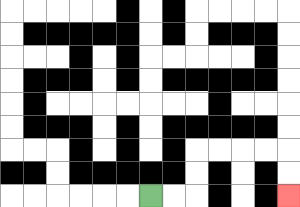{'start': '[6, 8]', 'end': '[12, 8]', 'path_directions': 'R,R,U,U,R,R,R,R,D,D', 'path_coordinates': '[[6, 8], [7, 8], [8, 8], [8, 7], [8, 6], [9, 6], [10, 6], [11, 6], [12, 6], [12, 7], [12, 8]]'}